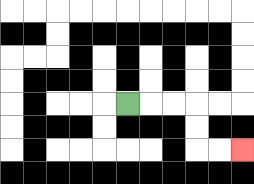{'start': '[5, 4]', 'end': '[10, 6]', 'path_directions': 'R,R,R,D,D,R,R', 'path_coordinates': '[[5, 4], [6, 4], [7, 4], [8, 4], [8, 5], [8, 6], [9, 6], [10, 6]]'}